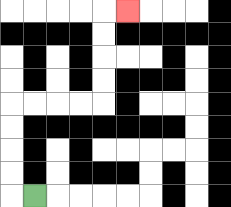{'start': '[1, 8]', 'end': '[5, 0]', 'path_directions': 'L,U,U,U,U,R,R,R,R,U,U,U,U,R', 'path_coordinates': '[[1, 8], [0, 8], [0, 7], [0, 6], [0, 5], [0, 4], [1, 4], [2, 4], [3, 4], [4, 4], [4, 3], [4, 2], [4, 1], [4, 0], [5, 0]]'}